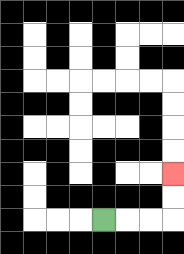{'start': '[4, 9]', 'end': '[7, 7]', 'path_directions': 'R,R,R,U,U', 'path_coordinates': '[[4, 9], [5, 9], [6, 9], [7, 9], [7, 8], [7, 7]]'}